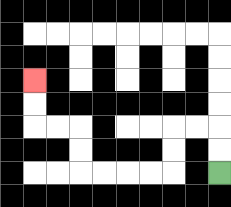{'start': '[9, 7]', 'end': '[1, 3]', 'path_directions': 'U,U,L,L,D,D,L,L,L,L,U,U,L,L,U,U', 'path_coordinates': '[[9, 7], [9, 6], [9, 5], [8, 5], [7, 5], [7, 6], [7, 7], [6, 7], [5, 7], [4, 7], [3, 7], [3, 6], [3, 5], [2, 5], [1, 5], [1, 4], [1, 3]]'}